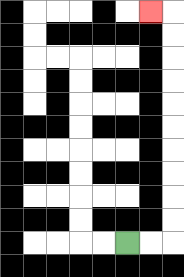{'start': '[5, 10]', 'end': '[6, 0]', 'path_directions': 'R,R,U,U,U,U,U,U,U,U,U,U,L', 'path_coordinates': '[[5, 10], [6, 10], [7, 10], [7, 9], [7, 8], [7, 7], [7, 6], [7, 5], [7, 4], [7, 3], [7, 2], [7, 1], [7, 0], [6, 0]]'}